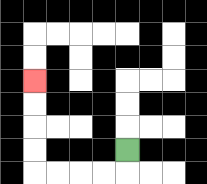{'start': '[5, 6]', 'end': '[1, 3]', 'path_directions': 'D,L,L,L,L,U,U,U,U', 'path_coordinates': '[[5, 6], [5, 7], [4, 7], [3, 7], [2, 7], [1, 7], [1, 6], [1, 5], [1, 4], [1, 3]]'}